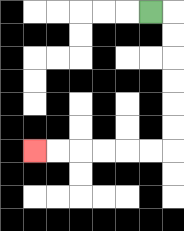{'start': '[6, 0]', 'end': '[1, 6]', 'path_directions': 'R,D,D,D,D,D,D,L,L,L,L,L,L', 'path_coordinates': '[[6, 0], [7, 0], [7, 1], [7, 2], [7, 3], [7, 4], [7, 5], [7, 6], [6, 6], [5, 6], [4, 6], [3, 6], [2, 6], [1, 6]]'}